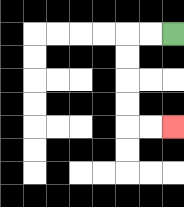{'start': '[7, 1]', 'end': '[7, 5]', 'path_directions': 'L,L,D,D,D,D,R,R', 'path_coordinates': '[[7, 1], [6, 1], [5, 1], [5, 2], [5, 3], [5, 4], [5, 5], [6, 5], [7, 5]]'}